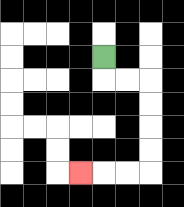{'start': '[4, 2]', 'end': '[3, 7]', 'path_directions': 'D,R,R,D,D,D,D,L,L,L', 'path_coordinates': '[[4, 2], [4, 3], [5, 3], [6, 3], [6, 4], [6, 5], [6, 6], [6, 7], [5, 7], [4, 7], [3, 7]]'}